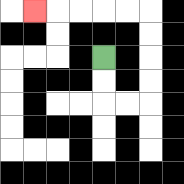{'start': '[4, 2]', 'end': '[1, 0]', 'path_directions': 'D,D,R,R,U,U,U,U,L,L,L,L,L', 'path_coordinates': '[[4, 2], [4, 3], [4, 4], [5, 4], [6, 4], [6, 3], [6, 2], [6, 1], [6, 0], [5, 0], [4, 0], [3, 0], [2, 0], [1, 0]]'}